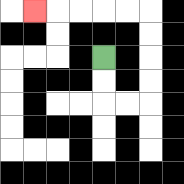{'start': '[4, 2]', 'end': '[1, 0]', 'path_directions': 'D,D,R,R,U,U,U,U,L,L,L,L,L', 'path_coordinates': '[[4, 2], [4, 3], [4, 4], [5, 4], [6, 4], [6, 3], [6, 2], [6, 1], [6, 0], [5, 0], [4, 0], [3, 0], [2, 0], [1, 0]]'}